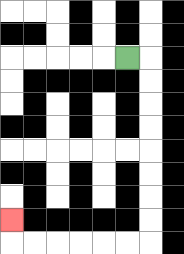{'start': '[5, 2]', 'end': '[0, 9]', 'path_directions': 'R,D,D,D,D,D,D,D,D,L,L,L,L,L,L,U', 'path_coordinates': '[[5, 2], [6, 2], [6, 3], [6, 4], [6, 5], [6, 6], [6, 7], [6, 8], [6, 9], [6, 10], [5, 10], [4, 10], [3, 10], [2, 10], [1, 10], [0, 10], [0, 9]]'}